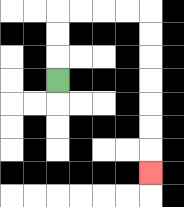{'start': '[2, 3]', 'end': '[6, 7]', 'path_directions': 'U,U,U,R,R,R,R,D,D,D,D,D,D,D', 'path_coordinates': '[[2, 3], [2, 2], [2, 1], [2, 0], [3, 0], [4, 0], [5, 0], [6, 0], [6, 1], [6, 2], [6, 3], [6, 4], [6, 5], [6, 6], [6, 7]]'}